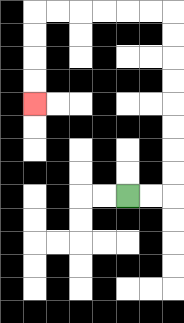{'start': '[5, 8]', 'end': '[1, 4]', 'path_directions': 'R,R,U,U,U,U,U,U,U,U,L,L,L,L,L,L,D,D,D,D', 'path_coordinates': '[[5, 8], [6, 8], [7, 8], [7, 7], [7, 6], [7, 5], [7, 4], [7, 3], [7, 2], [7, 1], [7, 0], [6, 0], [5, 0], [4, 0], [3, 0], [2, 0], [1, 0], [1, 1], [1, 2], [1, 3], [1, 4]]'}